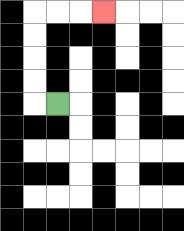{'start': '[2, 4]', 'end': '[4, 0]', 'path_directions': 'L,U,U,U,U,R,R,R', 'path_coordinates': '[[2, 4], [1, 4], [1, 3], [1, 2], [1, 1], [1, 0], [2, 0], [3, 0], [4, 0]]'}